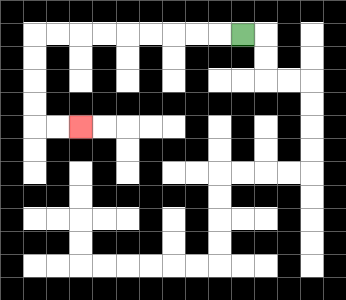{'start': '[10, 1]', 'end': '[3, 5]', 'path_directions': 'L,L,L,L,L,L,L,L,L,D,D,D,D,R,R', 'path_coordinates': '[[10, 1], [9, 1], [8, 1], [7, 1], [6, 1], [5, 1], [4, 1], [3, 1], [2, 1], [1, 1], [1, 2], [1, 3], [1, 4], [1, 5], [2, 5], [3, 5]]'}